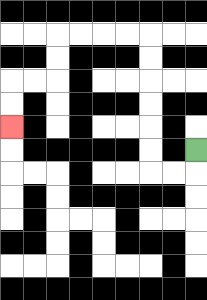{'start': '[8, 6]', 'end': '[0, 5]', 'path_directions': 'D,L,L,U,U,U,U,U,U,L,L,L,L,D,D,L,L,D,D', 'path_coordinates': '[[8, 6], [8, 7], [7, 7], [6, 7], [6, 6], [6, 5], [6, 4], [6, 3], [6, 2], [6, 1], [5, 1], [4, 1], [3, 1], [2, 1], [2, 2], [2, 3], [1, 3], [0, 3], [0, 4], [0, 5]]'}